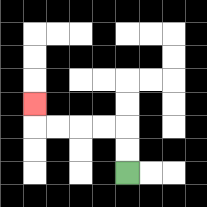{'start': '[5, 7]', 'end': '[1, 4]', 'path_directions': 'U,U,L,L,L,L,U', 'path_coordinates': '[[5, 7], [5, 6], [5, 5], [4, 5], [3, 5], [2, 5], [1, 5], [1, 4]]'}